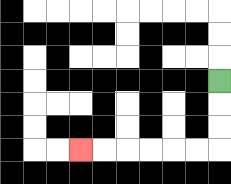{'start': '[9, 3]', 'end': '[3, 6]', 'path_directions': 'D,D,D,L,L,L,L,L,L', 'path_coordinates': '[[9, 3], [9, 4], [9, 5], [9, 6], [8, 6], [7, 6], [6, 6], [5, 6], [4, 6], [3, 6]]'}